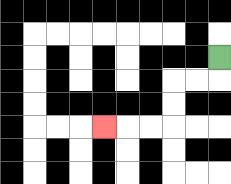{'start': '[9, 2]', 'end': '[4, 5]', 'path_directions': 'D,L,L,D,D,L,L,L', 'path_coordinates': '[[9, 2], [9, 3], [8, 3], [7, 3], [7, 4], [7, 5], [6, 5], [5, 5], [4, 5]]'}